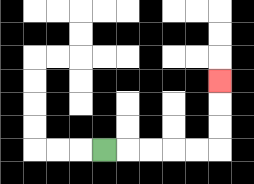{'start': '[4, 6]', 'end': '[9, 3]', 'path_directions': 'R,R,R,R,R,U,U,U', 'path_coordinates': '[[4, 6], [5, 6], [6, 6], [7, 6], [8, 6], [9, 6], [9, 5], [9, 4], [9, 3]]'}